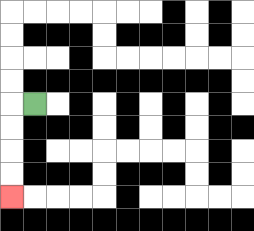{'start': '[1, 4]', 'end': '[0, 8]', 'path_directions': 'L,D,D,D,D', 'path_coordinates': '[[1, 4], [0, 4], [0, 5], [0, 6], [0, 7], [0, 8]]'}